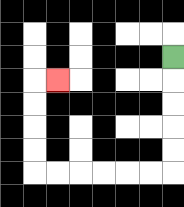{'start': '[7, 2]', 'end': '[2, 3]', 'path_directions': 'D,D,D,D,D,L,L,L,L,L,L,U,U,U,U,R', 'path_coordinates': '[[7, 2], [7, 3], [7, 4], [7, 5], [7, 6], [7, 7], [6, 7], [5, 7], [4, 7], [3, 7], [2, 7], [1, 7], [1, 6], [1, 5], [1, 4], [1, 3], [2, 3]]'}